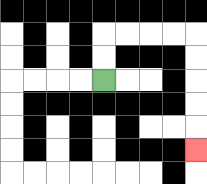{'start': '[4, 3]', 'end': '[8, 6]', 'path_directions': 'U,U,R,R,R,R,D,D,D,D,D', 'path_coordinates': '[[4, 3], [4, 2], [4, 1], [5, 1], [6, 1], [7, 1], [8, 1], [8, 2], [8, 3], [8, 4], [8, 5], [8, 6]]'}